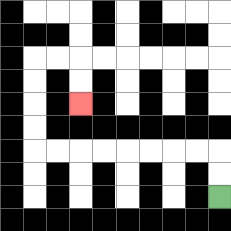{'start': '[9, 8]', 'end': '[3, 4]', 'path_directions': 'U,U,L,L,L,L,L,L,L,L,U,U,U,U,R,R,D,D', 'path_coordinates': '[[9, 8], [9, 7], [9, 6], [8, 6], [7, 6], [6, 6], [5, 6], [4, 6], [3, 6], [2, 6], [1, 6], [1, 5], [1, 4], [1, 3], [1, 2], [2, 2], [3, 2], [3, 3], [3, 4]]'}